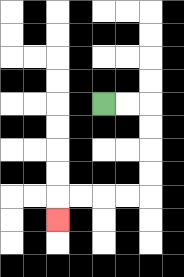{'start': '[4, 4]', 'end': '[2, 9]', 'path_directions': 'R,R,D,D,D,D,L,L,L,L,D', 'path_coordinates': '[[4, 4], [5, 4], [6, 4], [6, 5], [6, 6], [6, 7], [6, 8], [5, 8], [4, 8], [3, 8], [2, 8], [2, 9]]'}